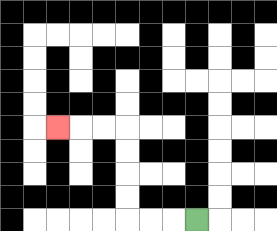{'start': '[8, 9]', 'end': '[2, 5]', 'path_directions': 'L,L,L,U,U,U,U,L,L,L', 'path_coordinates': '[[8, 9], [7, 9], [6, 9], [5, 9], [5, 8], [5, 7], [5, 6], [5, 5], [4, 5], [3, 5], [2, 5]]'}